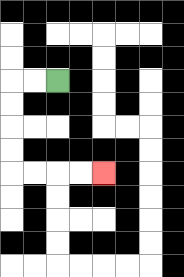{'start': '[2, 3]', 'end': '[4, 7]', 'path_directions': 'L,L,D,D,D,D,R,R,R,R', 'path_coordinates': '[[2, 3], [1, 3], [0, 3], [0, 4], [0, 5], [0, 6], [0, 7], [1, 7], [2, 7], [3, 7], [4, 7]]'}